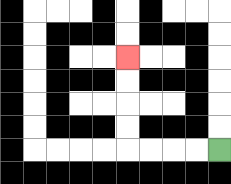{'start': '[9, 6]', 'end': '[5, 2]', 'path_directions': 'L,L,L,L,U,U,U,U', 'path_coordinates': '[[9, 6], [8, 6], [7, 6], [6, 6], [5, 6], [5, 5], [5, 4], [5, 3], [5, 2]]'}